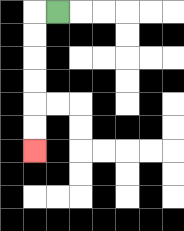{'start': '[2, 0]', 'end': '[1, 6]', 'path_directions': 'L,D,D,D,D,D,D', 'path_coordinates': '[[2, 0], [1, 0], [1, 1], [1, 2], [1, 3], [1, 4], [1, 5], [1, 6]]'}